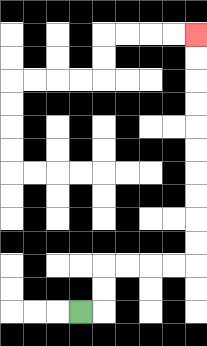{'start': '[3, 13]', 'end': '[8, 1]', 'path_directions': 'R,U,U,R,R,R,R,U,U,U,U,U,U,U,U,U,U', 'path_coordinates': '[[3, 13], [4, 13], [4, 12], [4, 11], [5, 11], [6, 11], [7, 11], [8, 11], [8, 10], [8, 9], [8, 8], [8, 7], [8, 6], [8, 5], [8, 4], [8, 3], [8, 2], [8, 1]]'}